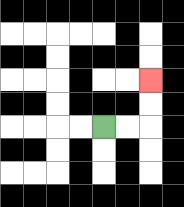{'start': '[4, 5]', 'end': '[6, 3]', 'path_directions': 'R,R,U,U', 'path_coordinates': '[[4, 5], [5, 5], [6, 5], [6, 4], [6, 3]]'}